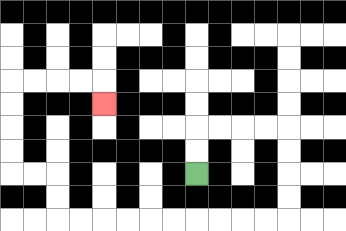{'start': '[8, 7]', 'end': '[4, 4]', 'path_directions': 'U,U,R,R,R,R,D,D,D,D,L,L,L,L,L,L,L,L,L,L,U,U,L,L,U,U,U,U,R,R,R,R,D', 'path_coordinates': '[[8, 7], [8, 6], [8, 5], [9, 5], [10, 5], [11, 5], [12, 5], [12, 6], [12, 7], [12, 8], [12, 9], [11, 9], [10, 9], [9, 9], [8, 9], [7, 9], [6, 9], [5, 9], [4, 9], [3, 9], [2, 9], [2, 8], [2, 7], [1, 7], [0, 7], [0, 6], [0, 5], [0, 4], [0, 3], [1, 3], [2, 3], [3, 3], [4, 3], [4, 4]]'}